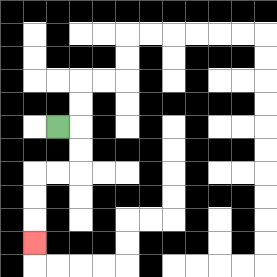{'start': '[2, 5]', 'end': '[1, 10]', 'path_directions': 'R,D,D,L,L,D,D,D', 'path_coordinates': '[[2, 5], [3, 5], [3, 6], [3, 7], [2, 7], [1, 7], [1, 8], [1, 9], [1, 10]]'}